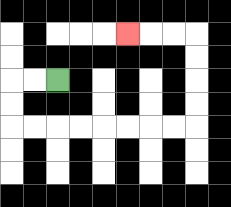{'start': '[2, 3]', 'end': '[5, 1]', 'path_directions': 'L,L,D,D,R,R,R,R,R,R,R,R,U,U,U,U,L,L,L', 'path_coordinates': '[[2, 3], [1, 3], [0, 3], [0, 4], [0, 5], [1, 5], [2, 5], [3, 5], [4, 5], [5, 5], [6, 5], [7, 5], [8, 5], [8, 4], [8, 3], [8, 2], [8, 1], [7, 1], [6, 1], [5, 1]]'}